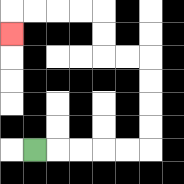{'start': '[1, 6]', 'end': '[0, 1]', 'path_directions': 'R,R,R,R,R,U,U,U,U,L,L,U,U,L,L,L,L,D', 'path_coordinates': '[[1, 6], [2, 6], [3, 6], [4, 6], [5, 6], [6, 6], [6, 5], [6, 4], [6, 3], [6, 2], [5, 2], [4, 2], [4, 1], [4, 0], [3, 0], [2, 0], [1, 0], [0, 0], [0, 1]]'}